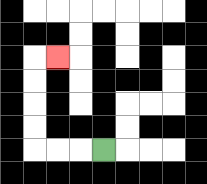{'start': '[4, 6]', 'end': '[2, 2]', 'path_directions': 'L,L,L,U,U,U,U,R', 'path_coordinates': '[[4, 6], [3, 6], [2, 6], [1, 6], [1, 5], [1, 4], [1, 3], [1, 2], [2, 2]]'}